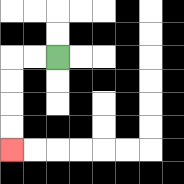{'start': '[2, 2]', 'end': '[0, 6]', 'path_directions': 'L,L,D,D,D,D', 'path_coordinates': '[[2, 2], [1, 2], [0, 2], [0, 3], [0, 4], [0, 5], [0, 6]]'}